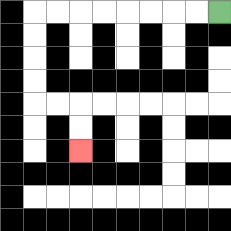{'start': '[9, 0]', 'end': '[3, 6]', 'path_directions': 'L,L,L,L,L,L,L,L,D,D,D,D,R,R,D,D', 'path_coordinates': '[[9, 0], [8, 0], [7, 0], [6, 0], [5, 0], [4, 0], [3, 0], [2, 0], [1, 0], [1, 1], [1, 2], [1, 3], [1, 4], [2, 4], [3, 4], [3, 5], [3, 6]]'}